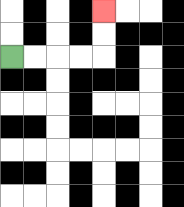{'start': '[0, 2]', 'end': '[4, 0]', 'path_directions': 'R,R,R,R,U,U', 'path_coordinates': '[[0, 2], [1, 2], [2, 2], [3, 2], [4, 2], [4, 1], [4, 0]]'}